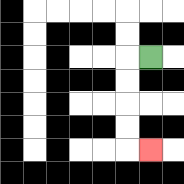{'start': '[6, 2]', 'end': '[6, 6]', 'path_directions': 'L,D,D,D,D,R', 'path_coordinates': '[[6, 2], [5, 2], [5, 3], [5, 4], [5, 5], [5, 6], [6, 6]]'}